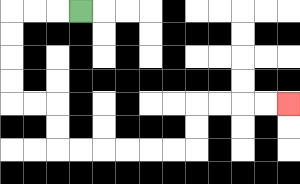{'start': '[3, 0]', 'end': '[12, 4]', 'path_directions': 'L,L,L,D,D,D,D,R,R,D,D,R,R,R,R,R,R,U,U,R,R,R,R', 'path_coordinates': '[[3, 0], [2, 0], [1, 0], [0, 0], [0, 1], [0, 2], [0, 3], [0, 4], [1, 4], [2, 4], [2, 5], [2, 6], [3, 6], [4, 6], [5, 6], [6, 6], [7, 6], [8, 6], [8, 5], [8, 4], [9, 4], [10, 4], [11, 4], [12, 4]]'}